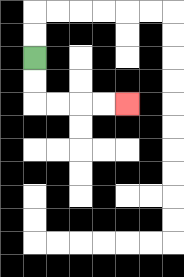{'start': '[1, 2]', 'end': '[5, 4]', 'path_directions': 'D,D,R,R,R,R', 'path_coordinates': '[[1, 2], [1, 3], [1, 4], [2, 4], [3, 4], [4, 4], [5, 4]]'}